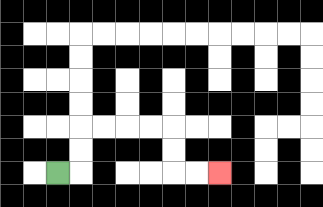{'start': '[2, 7]', 'end': '[9, 7]', 'path_directions': 'R,U,U,R,R,R,R,D,D,R,R', 'path_coordinates': '[[2, 7], [3, 7], [3, 6], [3, 5], [4, 5], [5, 5], [6, 5], [7, 5], [7, 6], [7, 7], [8, 7], [9, 7]]'}